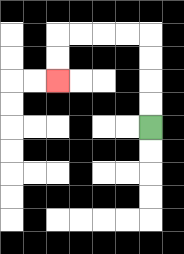{'start': '[6, 5]', 'end': '[2, 3]', 'path_directions': 'U,U,U,U,L,L,L,L,D,D', 'path_coordinates': '[[6, 5], [6, 4], [6, 3], [6, 2], [6, 1], [5, 1], [4, 1], [3, 1], [2, 1], [2, 2], [2, 3]]'}